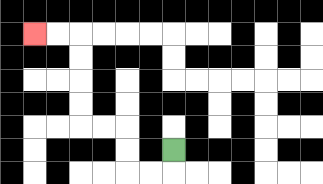{'start': '[7, 6]', 'end': '[1, 1]', 'path_directions': 'D,L,L,U,U,L,L,U,U,U,U,L,L', 'path_coordinates': '[[7, 6], [7, 7], [6, 7], [5, 7], [5, 6], [5, 5], [4, 5], [3, 5], [3, 4], [3, 3], [3, 2], [3, 1], [2, 1], [1, 1]]'}